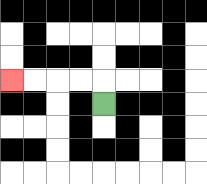{'start': '[4, 4]', 'end': '[0, 3]', 'path_directions': 'U,L,L,L,L', 'path_coordinates': '[[4, 4], [4, 3], [3, 3], [2, 3], [1, 3], [0, 3]]'}